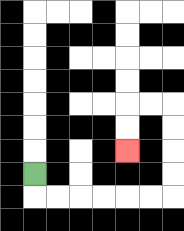{'start': '[1, 7]', 'end': '[5, 6]', 'path_directions': 'D,R,R,R,R,R,R,U,U,U,U,L,L,D,D', 'path_coordinates': '[[1, 7], [1, 8], [2, 8], [3, 8], [4, 8], [5, 8], [6, 8], [7, 8], [7, 7], [7, 6], [7, 5], [7, 4], [6, 4], [5, 4], [5, 5], [5, 6]]'}